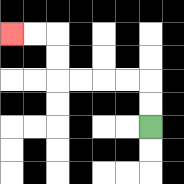{'start': '[6, 5]', 'end': '[0, 1]', 'path_directions': 'U,U,L,L,L,L,U,U,L,L', 'path_coordinates': '[[6, 5], [6, 4], [6, 3], [5, 3], [4, 3], [3, 3], [2, 3], [2, 2], [2, 1], [1, 1], [0, 1]]'}